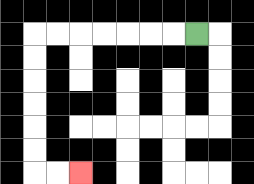{'start': '[8, 1]', 'end': '[3, 7]', 'path_directions': 'L,L,L,L,L,L,L,D,D,D,D,D,D,R,R', 'path_coordinates': '[[8, 1], [7, 1], [6, 1], [5, 1], [4, 1], [3, 1], [2, 1], [1, 1], [1, 2], [1, 3], [1, 4], [1, 5], [1, 6], [1, 7], [2, 7], [3, 7]]'}